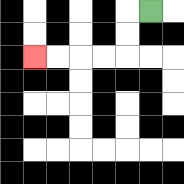{'start': '[6, 0]', 'end': '[1, 2]', 'path_directions': 'L,D,D,L,L,L,L', 'path_coordinates': '[[6, 0], [5, 0], [5, 1], [5, 2], [4, 2], [3, 2], [2, 2], [1, 2]]'}